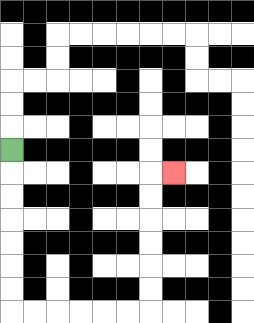{'start': '[0, 6]', 'end': '[7, 7]', 'path_directions': 'D,D,D,D,D,D,D,R,R,R,R,R,R,U,U,U,U,U,U,R', 'path_coordinates': '[[0, 6], [0, 7], [0, 8], [0, 9], [0, 10], [0, 11], [0, 12], [0, 13], [1, 13], [2, 13], [3, 13], [4, 13], [5, 13], [6, 13], [6, 12], [6, 11], [6, 10], [6, 9], [6, 8], [6, 7], [7, 7]]'}